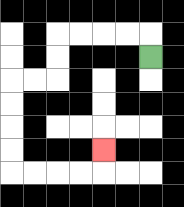{'start': '[6, 2]', 'end': '[4, 6]', 'path_directions': 'U,L,L,L,L,D,D,L,L,D,D,D,D,R,R,R,R,U', 'path_coordinates': '[[6, 2], [6, 1], [5, 1], [4, 1], [3, 1], [2, 1], [2, 2], [2, 3], [1, 3], [0, 3], [0, 4], [0, 5], [0, 6], [0, 7], [1, 7], [2, 7], [3, 7], [4, 7], [4, 6]]'}